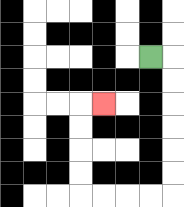{'start': '[6, 2]', 'end': '[4, 4]', 'path_directions': 'R,D,D,D,D,D,D,L,L,L,L,U,U,U,U,R', 'path_coordinates': '[[6, 2], [7, 2], [7, 3], [7, 4], [7, 5], [7, 6], [7, 7], [7, 8], [6, 8], [5, 8], [4, 8], [3, 8], [3, 7], [3, 6], [3, 5], [3, 4], [4, 4]]'}